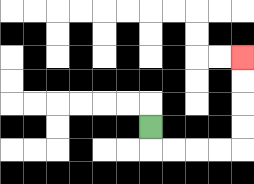{'start': '[6, 5]', 'end': '[10, 2]', 'path_directions': 'D,R,R,R,R,U,U,U,U', 'path_coordinates': '[[6, 5], [6, 6], [7, 6], [8, 6], [9, 6], [10, 6], [10, 5], [10, 4], [10, 3], [10, 2]]'}